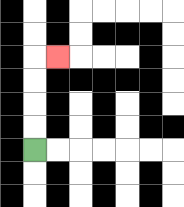{'start': '[1, 6]', 'end': '[2, 2]', 'path_directions': 'U,U,U,U,R', 'path_coordinates': '[[1, 6], [1, 5], [1, 4], [1, 3], [1, 2], [2, 2]]'}